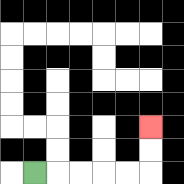{'start': '[1, 7]', 'end': '[6, 5]', 'path_directions': 'R,R,R,R,R,U,U', 'path_coordinates': '[[1, 7], [2, 7], [3, 7], [4, 7], [5, 7], [6, 7], [6, 6], [6, 5]]'}